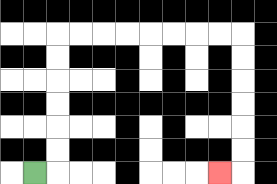{'start': '[1, 7]', 'end': '[9, 7]', 'path_directions': 'R,U,U,U,U,U,U,R,R,R,R,R,R,R,R,D,D,D,D,D,D,L', 'path_coordinates': '[[1, 7], [2, 7], [2, 6], [2, 5], [2, 4], [2, 3], [2, 2], [2, 1], [3, 1], [4, 1], [5, 1], [6, 1], [7, 1], [8, 1], [9, 1], [10, 1], [10, 2], [10, 3], [10, 4], [10, 5], [10, 6], [10, 7], [9, 7]]'}